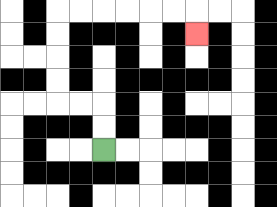{'start': '[4, 6]', 'end': '[8, 1]', 'path_directions': 'U,U,L,L,U,U,U,U,R,R,R,R,R,R,D', 'path_coordinates': '[[4, 6], [4, 5], [4, 4], [3, 4], [2, 4], [2, 3], [2, 2], [2, 1], [2, 0], [3, 0], [4, 0], [5, 0], [6, 0], [7, 0], [8, 0], [8, 1]]'}